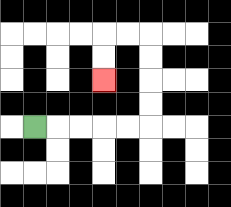{'start': '[1, 5]', 'end': '[4, 3]', 'path_directions': 'R,R,R,R,R,U,U,U,U,L,L,D,D', 'path_coordinates': '[[1, 5], [2, 5], [3, 5], [4, 5], [5, 5], [6, 5], [6, 4], [6, 3], [6, 2], [6, 1], [5, 1], [4, 1], [4, 2], [4, 3]]'}